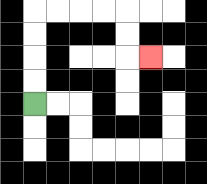{'start': '[1, 4]', 'end': '[6, 2]', 'path_directions': 'U,U,U,U,R,R,R,R,D,D,R', 'path_coordinates': '[[1, 4], [1, 3], [1, 2], [1, 1], [1, 0], [2, 0], [3, 0], [4, 0], [5, 0], [5, 1], [5, 2], [6, 2]]'}